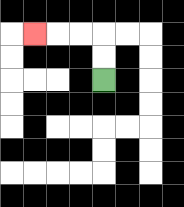{'start': '[4, 3]', 'end': '[1, 1]', 'path_directions': 'U,U,L,L,L', 'path_coordinates': '[[4, 3], [4, 2], [4, 1], [3, 1], [2, 1], [1, 1]]'}